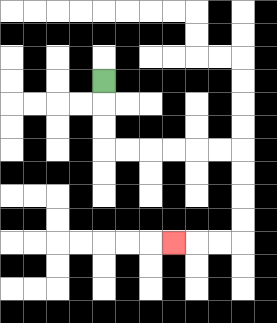{'start': '[4, 3]', 'end': '[7, 10]', 'path_directions': 'D,D,D,R,R,R,R,R,R,D,D,D,D,L,L,L', 'path_coordinates': '[[4, 3], [4, 4], [4, 5], [4, 6], [5, 6], [6, 6], [7, 6], [8, 6], [9, 6], [10, 6], [10, 7], [10, 8], [10, 9], [10, 10], [9, 10], [8, 10], [7, 10]]'}